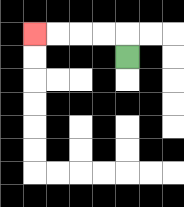{'start': '[5, 2]', 'end': '[1, 1]', 'path_directions': 'U,L,L,L,L', 'path_coordinates': '[[5, 2], [5, 1], [4, 1], [3, 1], [2, 1], [1, 1]]'}